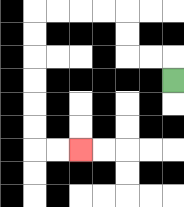{'start': '[7, 3]', 'end': '[3, 6]', 'path_directions': 'U,L,L,U,U,L,L,L,L,D,D,D,D,D,D,R,R', 'path_coordinates': '[[7, 3], [7, 2], [6, 2], [5, 2], [5, 1], [5, 0], [4, 0], [3, 0], [2, 0], [1, 0], [1, 1], [1, 2], [1, 3], [1, 4], [1, 5], [1, 6], [2, 6], [3, 6]]'}